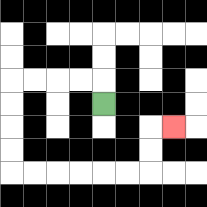{'start': '[4, 4]', 'end': '[7, 5]', 'path_directions': 'U,L,L,L,L,D,D,D,D,R,R,R,R,R,R,U,U,R', 'path_coordinates': '[[4, 4], [4, 3], [3, 3], [2, 3], [1, 3], [0, 3], [0, 4], [0, 5], [0, 6], [0, 7], [1, 7], [2, 7], [3, 7], [4, 7], [5, 7], [6, 7], [6, 6], [6, 5], [7, 5]]'}